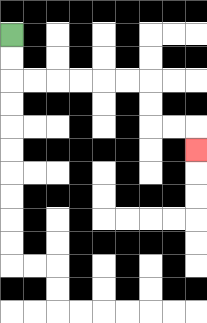{'start': '[0, 1]', 'end': '[8, 6]', 'path_directions': 'D,D,R,R,R,R,R,R,D,D,R,R,D', 'path_coordinates': '[[0, 1], [0, 2], [0, 3], [1, 3], [2, 3], [3, 3], [4, 3], [5, 3], [6, 3], [6, 4], [6, 5], [7, 5], [8, 5], [8, 6]]'}